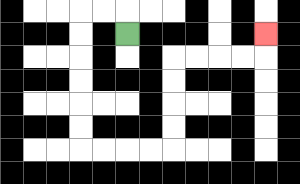{'start': '[5, 1]', 'end': '[11, 1]', 'path_directions': 'U,L,L,D,D,D,D,D,D,R,R,R,R,U,U,U,U,R,R,R,R,U', 'path_coordinates': '[[5, 1], [5, 0], [4, 0], [3, 0], [3, 1], [3, 2], [3, 3], [3, 4], [3, 5], [3, 6], [4, 6], [5, 6], [6, 6], [7, 6], [7, 5], [7, 4], [7, 3], [7, 2], [8, 2], [9, 2], [10, 2], [11, 2], [11, 1]]'}